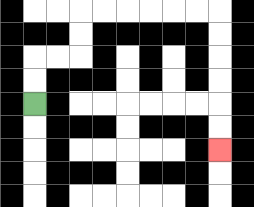{'start': '[1, 4]', 'end': '[9, 6]', 'path_directions': 'U,U,R,R,U,U,R,R,R,R,R,R,D,D,D,D,D,D', 'path_coordinates': '[[1, 4], [1, 3], [1, 2], [2, 2], [3, 2], [3, 1], [3, 0], [4, 0], [5, 0], [6, 0], [7, 0], [8, 0], [9, 0], [9, 1], [9, 2], [9, 3], [9, 4], [9, 5], [9, 6]]'}